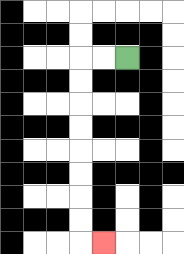{'start': '[5, 2]', 'end': '[4, 10]', 'path_directions': 'L,L,D,D,D,D,D,D,D,D,R', 'path_coordinates': '[[5, 2], [4, 2], [3, 2], [3, 3], [3, 4], [3, 5], [3, 6], [3, 7], [3, 8], [3, 9], [3, 10], [4, 10]]'}